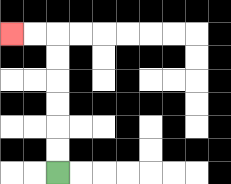{'start': '[2, 7]', 'end': '[0, 1]', 'path_directions': 'U,U,U,U,U,U,L,L', 'path_coordinates': '[[2, 7], [2, 6], [2, 5], [2, 4], [2, 3], [2, 2], [2, 1], [1, 1], [0, 1]]'}